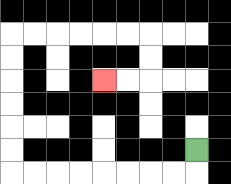{'start': '[8, 6]', 'end': '[4, 3]', 'path_directions': 'D,L,L,L,L,L,L,L,L,U,U,U,U,U,U,R,R,R,R,R,R,D,D,L,L', 'path_coordinates': '[[8, 6], [8, 7], [7, 7], [6, 7], [5, 7], [4, 7], [3, 7], [2, 7], [1, 7], [0, 7], [0, 6], [0, 5], [0, 4], [0, 3], [0, 2], [0, 1], [1, 1], [2, 1], [3, 1], [4, 1], [5, 1], [6, 1], [6, 2], [6, 3], [5, 3], [4, 3]]'}